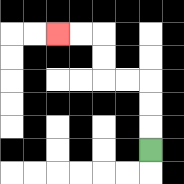{'start': '[6, 6]', 'end': '[2, 1]', 'path_directions': 'U,U,U,L,L,U,U,L,L', 'path_coordinates': '[[6, 6], [6, 5], [6, 4], [6, 3], [5, 3], [4, 3], [4, 2], [4, 1], [3, 1], [2, 1]]'}